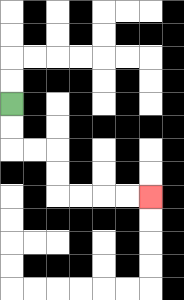{'start': '[0, 4]', 'end': '[6, 8]', 'path_directions': 'D,D,R,R,D,D,R,R,R,R', 'path_coordinates': '[[0, 4], [0, 5], [0, 6], [1, 6], [2, 6], [2, 7], [2, 8], [3, 8], [4, 8], [5, 8], [6, 8]]'}